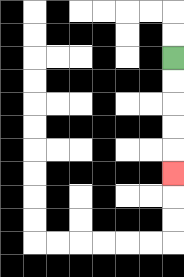{'start': '[7, 2]', 'end': '[7, 7]', 'path_directions': 'D,D,D,D,D', 'path_coordinates': '[[7, 2], [7, 3], [7, 4], [7, 5], [7, 6], [7, 7]]'}